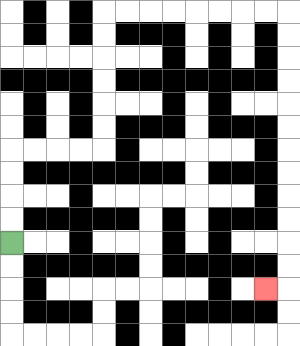{'start': '[0, 10]', 'end': '[11, 12]', 'path_directions': 'U,U,U,U,R,R,R,R,U,U,U,U,U,U,R,R,R,R,R,R,R,R,D,D,D,D,D,D,D,D,D,D,D,D,L', 'path_coordinates': '[[0, 10], [0, 9], [0, 8], [0, 7], [0, 6], [1, 6], [2, 6], [3, 6], [4, 6], [4, 5], [4, 4], [4, 3], [4, 2], [4, 1], [4, 0], [5, 0], [6, 0], [7, 0], [8, 0], [9, 0], [10, 0], [11, 0], [12, 0], [12, 1], [12, 2], [12, 3], [12, 4], [12, 5], [12, 6], [12, 7], [12, 8], [12, 9], [12, 10], [12, 11], [12, 12], [11, 12]]'}